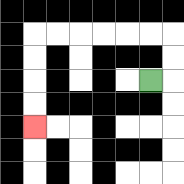{'start': '[6, 3]', 'end': '[1, 5]', 'path_directions': 'R,U,U,L,L,L,L,L,L,D,D,D,D', 'path_coordinates': '[[6, 3], [7, 3], [7, 2], [7, 1], [6, 1], [5, 1], [4, 1], [3, 1], [2, 1], [1, 1], [1, 2], [1, 3], [1, 4], [1, 5]]'}